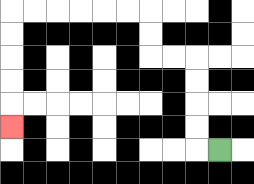{'start': '[9, 6]', 'end': '[0, 5]', 'path_directions': 'L,U,U,U,U,L,L,U,U,L,L,L,L,L,L,D,D,D,D,D', 'path_coordinates': '[[9, 6], [8, 6], [8, 5], [8, 4], [8, 3], [8, 2], [7, 2], [6, 2], [6, 1], [6, 0], [5, 0], [4, 0], [3, 0], [2, 0], [1, 0], [0, 0], [0, 1], [0, 2], [0, 3], [0, 4], [0, 5]]'}